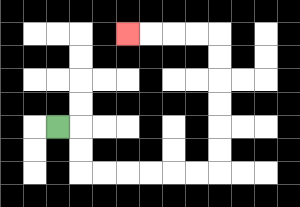{'start': '[2, 5]', 'end': '[5, 1]', 'path_directions': 'R,D,D,R,R,R,R,R,R,U,U,U,U,U,U,L,L,L,L', 'path_coordinates': '[[2, 5], [3, 5], [3, 6], [3, 7], [4, 7], [5, 7], [6, 7], [7, 7], [8, 7], [9, 7], [9, 6], [9, 5], [9, 4], [9, 3], [9, 2], [9, 1], [8, 1], [7, 1], [6, 1], [5, 1]]'}